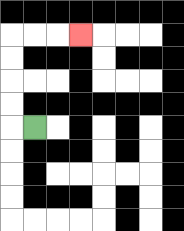{'start': '[1, 5]', 'end': '[3, 1]', 'path_directions': 'L,U,U,U,U,R,R,R', 'path_coordinates': '[[1, 5], [0, 5], [0, 4], [0, 3], [0, 2], [0, 1], [1, 1], [2, 1], [3, 1]]'}